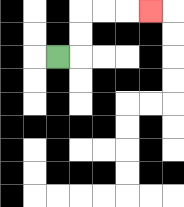{'start': '[2, 2]', 'end': '[6, 0]', 'path_directions': 'R,U,U,R,R,R', 'path_coordinates': '[[2, 2], [3, 2], [3, 1], [3, 0], [4, 0], [5, 0], [6, 0]]'}